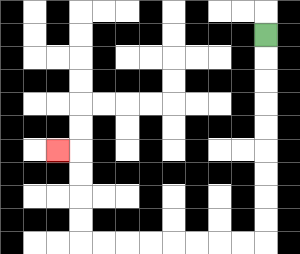{'start': '[11, 1]', 'end': '[2, 6]', 'path_directions': 'D,D,D,D,D,D,D,D,D,L,L,L,L,L,L,L,L,U,U,U,U,L', 'path_coordinates': '[[11, 1], [11, 2], [11, 3], [11, 4], [11, 5], [11, 6], [11, 7], [11, 8], [11, 9], [11, 10], [10, 10], [9, 10], [8, 10], [7, 10], [6, 10], [5, 10], [4, 10], [3, 10], [3, 9], [3, 8], [3, 7], [3, 6], [2, 6]]'}